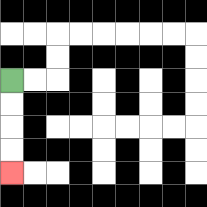{'start': '[0, 3]', 'end': '[0, 7]', 'path_directions': 'D,D,D,D', 'path_coordinates': '[[0, 3], [0, 4], [0, 5], [0, 6], [0, 7]]'}